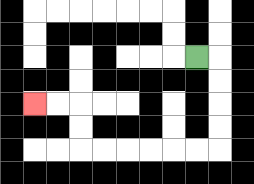{'start': '[8, 2]', 'end': '[1, 4]', 'path_directions': 'R,D,D,D,D,L,L,L,L,L,L,U,U,L,L', 'path_coordinates': '[[8, 2], [9, 2], [9, 3], [9, 4], [9, 5], [9, 6], [8, 6], [7, 6], [6, 6], [5, 6], [4, 6], [3, 6], [3, 5], [3, 4], [2, 4], [1, 4]]'}